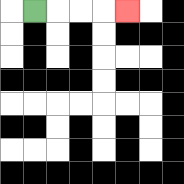{'start': '[1, 0]', 'end': '[5, 0]', 'path_directions': 'R,R,R,R', 'path_coordinates': '[[1, 0], [2, 0], [3, 0], [4, 0], [5, 0]]'}